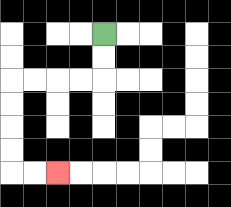{'start': '[4, 1]', 'end': '[2, 7]', 'path_directions': 'D,D,L,L,L,L,D,D,D,D,R,R', 'path_coordinates': '[[4, 1], [4, 2], [4, 3], [3, 3], [2, 3], [1, 3], [0, 3], [0, 4], [0, 5], [0, 6], [0, 7], [1, 7], [2, 7]]'}